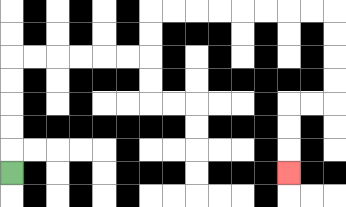{'start': '[0, 7]', 'end': '[12, 7]', 'path_directions': 'U,U,U,U,U,R,R,R,R,R,R,U,U,R,R,R,R,R,R,R,R,D,D,D,D,L,L,D,D,D', 'path_coordinates': '[[0, 7], [0, 6], [0, 5], [0, 4], [0, 3], [0, 2], [1, 2], [2, 2], [3, 2], [4, 2], [5, 2], [6, 2], [6, 1], [6, 0], [7, 0], [8, 0], [9, 0], [10, 0], [11, 0], [12, 0], [13, 0], [14, 0], [14, 1], [14, 2], [14, 3], [14, 4], [13, 4], [12, 4], [12, 5], [12, 6], [12, 7]]'}